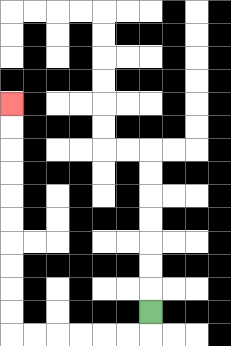{'start': '[6, 13]', 'end': '[0, 4]', 'path_directions': 'D,L,L,L,L,L,L,U,U,U,U,U,U,U,U,U,U', 'path_coordinates': '[[6, 13], [6, 14], [5, 14], [4, 14], [3, 14], [2, 14], [1, 14], [0, 14], [0, 13], [0, 12], [0, 11], [0, 10], [0, 9], [0, 8], [0, 7], [0, 6], [0, 5], [0, 4]]'}